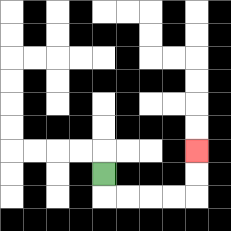{'start': '[4, 7]', 'end': '[8, 6]', 'path_directions': 'D,R,R,R,R,U,U', 'path_coordinates': '[[4, 7], [4, 8], [5, 8], [6, 8], [7, 8], [8, 8], [8, 7], [8, 6]]'}